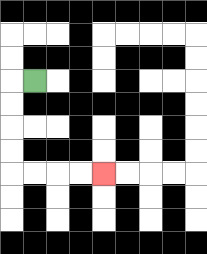{'start': '[1, 3]', 'end': '[4, 7]', 'path_directions': 'L,D,D,D,D,R,R,R,R', 'path_coordinates': '[[1, 3], [0, 3], [0, 4], [0, 5], [0, 6], [0, 7], [1, 7], [2, 7], [3, 7], [4, 7]]'}